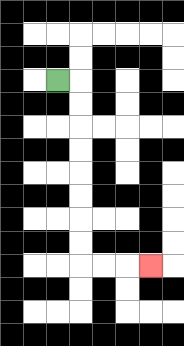{'start': '[2, 3]', 'end': '[6, 11]', 'path_directions': 'R,D,D,D,D,D,D,D,D,R,R,R', 'path_coordinates': '[[2, 3], [3, 3], [3, 4], [3, 5], [3, 6], [3, 7], [3, 8], [3, 9], [3, 10], [3, 11], [4, 11], [5, 11], [6, 11]]'}